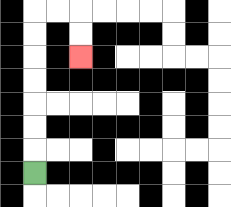{'start': '[1, 7]', 'end': '[3, 2]', 'path_directions': 'U,U,U,U,U,U,U,R,R,D,D', 'path_coordinates': '[[1, 7], [1, 6], [1, 5], [1, 4], [1, 3], [1, 2], [1, 1], [1, 0], [2, 0], [3, 0], [3, 1], [3, 2]]'}